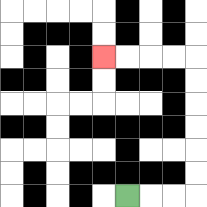{'start': '[5, 8]', 'end': '[4, 2]', 'path_directions': 'R,R,R,U,U,U,U,U,U,L,L,L,L', 'path_coordinates': '[[5, 8], [6, 8], [7, 8], [8, 8], [8, 7], [8, 6], [8, 5], [8, 4], [8, 3], [8, 2], [7, 2], [6, 2], [5, 2], [4, 2]]'}